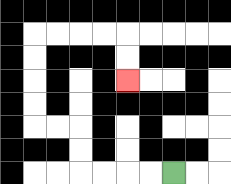{'start': '[7, 7]', 'end': '[5, 3]', 'path_directions': 'L,L,L,L,U,U,L,L,U,U,U,U,R,R,R,R,D,D', 'path_coordinates': '[[7, 7], [6, 7], [5, 7], [4, 7], [3, 7], [3, 6], [3, 5], [2, 5], [1, 5], [1, 4], [1, 3], [1, 2], [1, 1], [2, 1], [3, 1], [4, 1], [5, 1], [5, 2], [5, 3]]'}